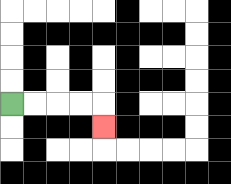{'start': '[0, 4]', 'end': '[4, 5]', 'path_directions': 'R,R,R,R,D', 'path_coordinates': '[[0, 4], [1, 4], [2, 4], [3, 4], [4, 4], [4, 5]]'}